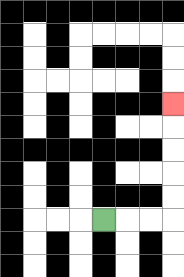{'start': '[4, 9]', 'end': '[7, 4]', 'path_directions': 'R,R,R,U,U,U,U,U', 'path_coordinates': '[[4, 9], [5, 9], [6, 9], [7, 9], [7, 8], [7, 7], [7, 6], [7, 5], [7, 4]]'}